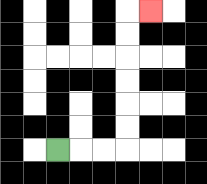{'start': '[2, 6]', 'end': '[6, 0]', 'path_directions': 'R,R,R,U,U,U,U,U,U,R', 'path_coordinates': '[[2, 6], [3, 6], [4, 6], [5, 6], [5, 5], [5, 4], [5, 3], [5, 2], [5, 1], [5, 0], [6, 0]]'}